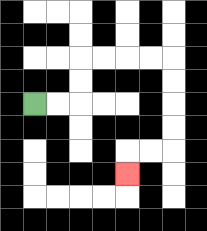{'start': '[1, 4]', 'end': '[5, 7]', 'path_directions': 'R,R,U,U,R,R,R,R,D,D,D,D,L,L,D', 'path_coordinates': '[[1, 4], [2, 4], [3, 4], [3, 3], [3, 2], [4, 2], [5, 2], [6, 2], [7, 2], [7, 3], [7, 4], [7, 5], [7, 6], [6, 6], [5, 6], [5, 7]]'}